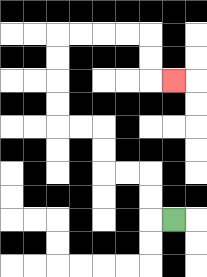{'start': '[7, 9]', 'end': '[7, 3]', 'path_directions': 'L,U,U,L,L,U,U,L,L,U,U,U,U,R,R,R,R,D,D,R', 'path_coordinates': '[[7, 9], [6, 9], [6, 8], [6, 7], [5, 7], [4, 7], [4, 6], [4, 5], [3, 5], [2, 5], [2, 4], [2, 3], [2, 2], [2, 1], [3, 1], [4, 1], [5, 1], [6, 1], [6, 2], [6, 3], [7, 3]]'}